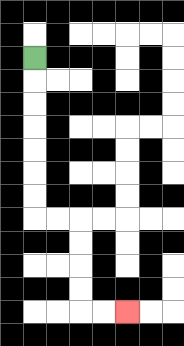{'start': '[1, 2]', 'end': '[5, 13]', 'path_directions': 'D,D,D,D,D,D,D,R,R,D,D,D,D,R,R', 'path_coordinates': '[[1, 2], [1, 3], [1, 4], [1, 5], [1, 6], [1, 7], [1, 8], [1, 9], [2, 9], [3, 9], [3, 10], [3, 11], [3, 12], [3, 13], [4, 13], [5, 13]]'}